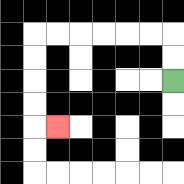{'start': '[7, 3]', 'end': '[2, 5]', 'path_directions': 'U,U,L,L,L,L,L,L,D,D,D,D,R', 'path_coordinates': '[[7, 3], [7, 2], [7, 1], [6, 1], [5, 1], [4, 1], [3, 1], [2, 1], [1, 1], [1, 2], [1, 3], [1, 4], [1, 5], [2, 5]]'}